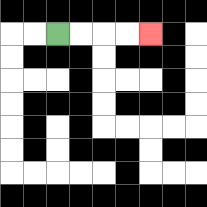{'start': '[2, 1]', 'end': '[6, 1]', 'path_directions': 'R,R,R,R', 'path_coordinates': '[[2, 1], [3, 1], [4, 1], [5, 1], [6, 1]]'}